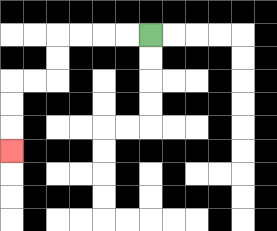{'start': '[6, 1]', 'end': '[0, 6]', 'path_directions': 'L,L,L,L,D,D,L,L,D,D,D', 'path_coordinates': '[[6, 1], [5, 1], [4, 1], [3, 1], [2, 1], [2, 2], [2, 3], [1, 3], [0, 3], [0, 4], [0, 5], [0, 6]]'}